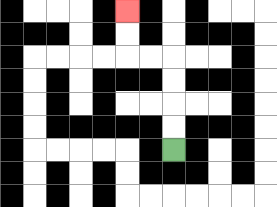{'start': '[7, 6]', 'end': '[5, 0]', 'path_directions': 'U,U,U,U,L,L,U,U', 'path_coordinates': '[[7, 6], [7, 5], [7, 4], [7, 3], [7, 2], [6, 2], [5, 2], [5, 1], [5, 0]]'}